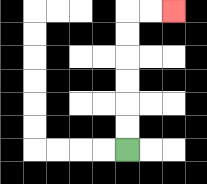{'start': '[5, 6]', 'end': '[7, 0]', 'path_directions': 'U,U,U,U,U,U,R,R', 'path_coordinates': '[[5, 6], [5, 5], [5, 4], [5, 3], [5, 2], [5, 1], [5, 0], [6, 0], [7, 0]]'}